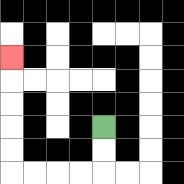{'start': '[4, 5]', 'end': '[0, 2]', 'path_directions': 'D,D,L,L,L,L,U,U,U,U,U', 'path_coordinates': '[[4, 5], [4, 6], [4, 7], [3, 7], [2, 7], [1, 7], [0, 7], [0, 6], [0, 5], [0, 4], [0, 3], [0, 2]]'}